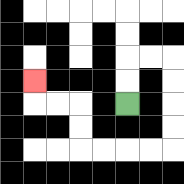{'start': '[5, 4]', 'end': '[1, 3]', 'path_directions': 'U,U,R,R,D,D,D,D,L,L,L,L,U,U,L,L,U', 'path_coordinates': '[[5, 4], [5, 3], [5, 2], [6, 2], [7, 2], [7, 3], [7, 4], [7, 5], [7, 6], [6, 6], [5, 6], [4, 6], [3, 6], [3, 5], [3, 4], [2, 4], [1, 4], [1, 3]]'}